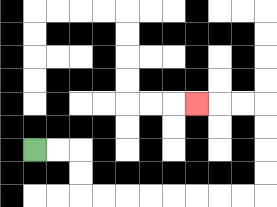{'start': '[1, 6]', 'end': '[8, 4]', 'path_directions': 'R,R,D,D,R,R,R,R,R,R,R,R,U,U,U,U,L,L,L', 'path_coordinates': '[[1, 6], [2, 6], [3, 6], [3, 7], [3, 8], [4, 8], [5, 8], [6, 8], [7, 8], [8, 8], [9, 8], [10, 8], [11, 8], [11, 7], [11, 6], [11, 5], [11, 4], [10, 4], [9, 4], [8, 4]]'}